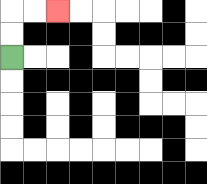{'start': '[0, 2]', 'end': '[2, 0]', 'path_directions': 'U,U,R,R', 'path_coordinates': '[[0, 2], [0, 1], [0, 0], [1, 0], [2, 0]]'}